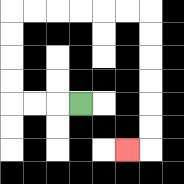{'start': '[3, 4]', 'end': '[5, 6]', 'path_directions': 'L,L,L,U,U,U,U,R,R,R,R,R,R,D,D,D,D,D,D,L', 'path_coordinates': '[[3, 4], [2, 4], [1, 4], [0, 4], [0, 3], [0, 2], [0, 1], [0, 0], [1, 0], [2, 0], [3, 0], [4, 0], [5, 0], [6, 0], [6, 1], [6, 2], [6, 3], [6, 4], [6, 5], [6, 6], [5, 6]]'}